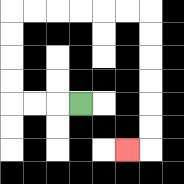{'start': '[3, 4]', 'end': '[5, 6]', 'path_directions': 'L,L,L,U,U,U,U,R,R,R,R,R,R,D,D,D,D,D,D,L', 'path_coordinates': '[[3, 4], [2, 4], [1, 4], [0, 4], [0, 3], [0, 2], [0, 1], [0, 0], [1, 0], [2, 0], [3, 0], [4, 0], [5, 0], [6, 0], [6, 1], [6, 2], [6, 3], [6, 4], [6, 5], [6, 6], [5, 6]]'}